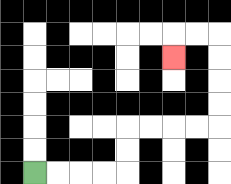{'start': '[1, 7]', 'end': '[7, 2]', 'path_directions': 'R,R,R,R,U,U,R,R,R,R,U,U,U,U,L,L,D', 'path_coordinates': '[[1, 7], [2, 7], [3, 7], [4, 7], [5, 7], [5, 6], [5, 5], [6, 5], [7, 5], [8, 5], [9, 5], [9, 4], [9, 3], [9, 2], [9, 1], [8, 1], [7, 1], [7, 2]]'}